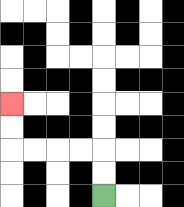{'start': '[4, 8]', 'end': '[0, 4]', 'path_directions': 'U,U,L,L,L,L,U,U', 'path_coordinates': '[[4, 8], [4, 7], [4, 6], [3, 6], [2, 6], [1, 6], [0, 6], [0, 5], [0, 4]]'}